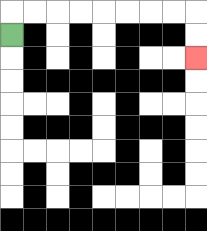{'start': '[0, 1]', 'end': '[8, 2]', 'path_directions': 'U,R,R,R,R,R,R,R,R,D,D', 'path_coordinates': '[[0, 1], [0, 0], [1, 0], [2, 0], [3, 0], [4, 0], [5, 0], [6, 0], [7, 0], [8, 0], [8, 1], [8, 2]]'}